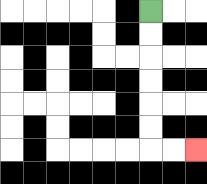{'start': '[6, 0]', 'end': '[8, 6]', 'path_directions': 'D,D,D,D,D,D,R,R', 'path_coordinates': '[[6, 0], [6, 1], [6, 2], [6, 3], [6, 4], [6, 5], [6, 6], [7, 6], [8, 6]]'}